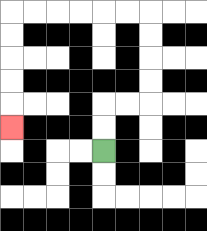{'start': '[4, 6]', 'end': '[0, 5]', 'path_directions': 'U,U,R,R,U,U,U,U,L,L,L,L,L,L,D,D,D,D,D', 'path_coordinates': '[[4, 6], [4, 5], [4, 4], [5, 4], [6, 4], [6, 3], [6, 2], [6, 1], [6, 0], [5, 0], [4, 0], [3, 0], [2, 0], [1, 0], [0, 0], [0, 1], [0, 2], [0, 3], [0, 4], [0, 5]]'}